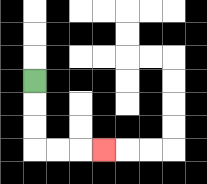{'start': '[1, 3]', 'end': '[4, 6]', 'path_directions': 'D,D,D,R,R,R', 'path_coordinates': '[[1, 3], [1, 4], [1, 5], [1, 6], [2, 6], [3, 6], [4, 6]]'}